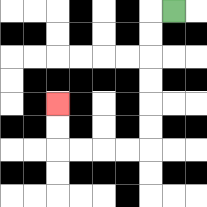{'start': '[7, 0]', 'end': '[2, 4]', 'path_directions': 'L,D,D,D,D,D,D,L,L,L,L,U,U', 'path_coordinates': '[[7, 0], [6, 0], [6, 1], [6, 2], [6, 3], [6, 4], [6, 5], [6, 6], [5, 6], [4, 6], [3, 6], [2, 6], [2, 5], [2, 4]]'}